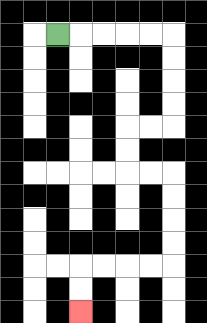{'start': '[2, 1]', 'end': '[3, 13]', 'path_directions': 'R,R,R,R,R,D,D,D,D,L,L,D,D,R,R,D,D,D,D,L,L,L,L,D,D', 'path_coordinates': '[[2, 1], [3, 1], [4, 1], [5, 1], [6, 1], [7, 1], [7, 2], [7, 3], [7, 4], [7, 5], [6, 5], [5, 5], [5, 6], [5, 7], [6, 7], [7, 7], [7, 8], [7, 9], [7, 10], [7, 11], [6, 11], [5, 11], [4, 11], [3, 11], [3, 12], [3, 13]]'}